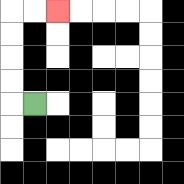{'start': '[1, 4]', 'end': '[2, 0]', 'path_directions': 'L,U,U,U,U,R,R', 'path_coordinates': '[[1, 4], [0, 4], [0, 3], [0, 2], [0, 1], [0, 0], [1, 0], [2, 0]]'}